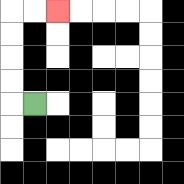{'start': '[1, 4]', 'end': '[2, 0]', 'path_directions': 'L,U,U,U,U,R,R', 'path_coordinates': '[[1, 4], [0, 4], [0, 3], [0, 2], [0, 1], [0, 0], [1, 0], [2, 0]]'}